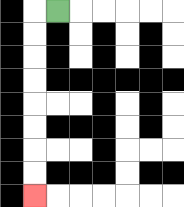{'start': '[2, 0]', 'end': '[1, 8]', 'path_directions': 'L,D,D,D,D,D,D,D,D', 'path_coordinates': '[[2, 0], [1, 0], [1, 1], [1, 2], [1, 3], [1, 4], [1, 5], [1, 6], [1, 7], [1, 8]]'}